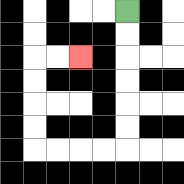{'start': '[5, 0]', 'end': '[3, 2]', 'path_directions': 'D,D,D,D,D,D,L,L,L,L,U,U,U,U,R,R', 'path_coordinates': '[[5, 0], [5, 1], [5, 2], [5, 3], [5, 4], [5, 5], [5, 6], [4, 6], [3, 6], [2, 6], [1, 6], [1, 5], [1, 4], [1, 3], [1, 2], [2, 2], [3, 2]]'}